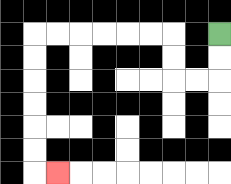{'start': '[9, 1]', 'end': '[2, 7]', 'path_directions': 'D,D,L,L,U,U,L,L,L,L,L,L,D,D,D,D,D,D,R', 'path_coordinates': '[[9, 1], [9, 2], [9, 3], [8, 3], [7, 3], [7, 2], [7, 1], [6, 1], [5, 1], [4, 1], [3, 1], [2, 1], [1, 1], [1, 2], [1, 3], [1, 4], [1, 5], [1, 6], [1, 7], [2, 7]]'}